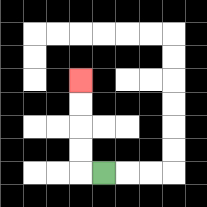{'start': '[4, 7]', 'end': '[3, 3]', 'path_directions': 'L,U,U,U,U', 'path_coordinates': '[[4, 7], [3, 7], [3, 6], [3, 5], [3, 4], [3, 3]]'}